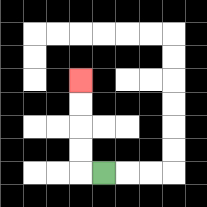{'start': '[4, 7]', 'end': '[3, 3]', 'path_directions': 'L,U,U,U,U', 'path_coordinates': '[[4, 7], [3, 7], [3, 6], [3, 5], [3, 4], [3, 3]]'}